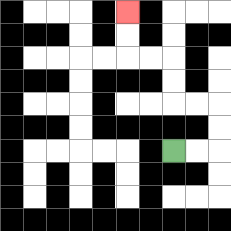{'start': '[7, 6]', 'end': '[5, 0]', 'path_directions': 'R,R,U,U,L,L,U,U,L,L,U,U', 'path_coordinates': '[[7, 6], [8, 6], [9, 6], [9, 5], [9, 4], [8, 4], [7, 4], [7, 3], [7, 2], [6, 2], [5, 2], [5, 1], [5, 0]]'}